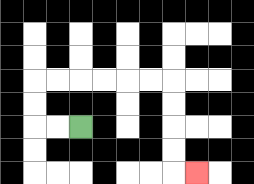{'start': '[3, 5]', 'end': '[8, 7]', 'path_directions': 'L,L,U,U,R,R,R,R,R,R,D,D,D,D,R', 'path_coordinates': '[[3, 5], [2, 5], [1, 5], [1, 4], [1, 3], [2, 3], [3, 3], [4, 3], [5, 3], [6, 3], [7, 3], [7, 4], [7, 5], [7, 6], [7, 7], [8, 7]]'}